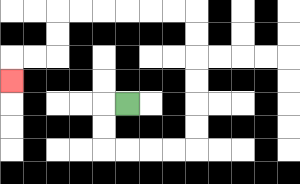{'start': '[5, 4]', 'end': '[0, 3]', 'path_directions': 'L,D,D,R,R,R,R,U,U,U,U,U,U,L,L,L,L,L,L,D,D,L,L,D', 'path_coordinates': '[[5, 4], [4, 4], [4, 5], [4, 6], [5, 6], [6, 6], [7, 6], [8, 6], [8, 5], [8, 4], [8, 3], [8, 2], [8, 1], [8, 0], [7, 0], [6, 0], [5, 0], [4, 0], [3, 0], [2, 0], [2, 1], [2, 2], [1, 2], [0, 2], [0, 3]]'}